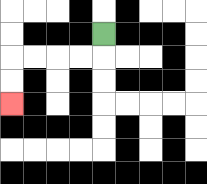{'start': '[4, 1]', 'end': '[0, 4]', 'path_directions': 'D,L,L,L,L,D,D', 'path_coordinates': '[[4, 1], [4, 2], [3, 2], [2, 2], [1, 2], [0, 2], [0, 3], [0, 4]]'}